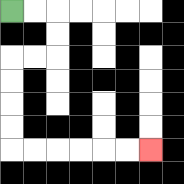{'start': '[0, 0]', 'end': '[6, 6]', 'path_directions': 'R,R,D,D,L,L,D,D,D,D,R,R,R,R,R,R', 'path_coordinates': '[[0, 0], [1, 0], [2, 0], [2, 1], [2, 2], [1, 2], [0, 2], [0, 3], [0, 4], [0, 5], [0, 6], [1, 6], [2, 6], [3, 6], [4, 6], [5, 6], [6, 6]]'}